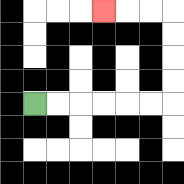{'start': '[1, 4]', 'end': '[4, 0]', 'path_directions': 'R,R,R,R,R,R,U,U,U,U,L,L,L', 'path_coordinates': '[[1, 4], [2, 4], [3, 4], [4, 4], [5, 4], [6, 4], [7, 4], [7, 3], [7, 2], [7, 1], [7, 0], [6, 0], [5, 0], [4, 0]]'}